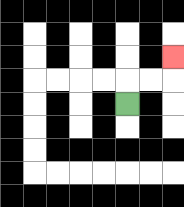{'start': '[5, 4]', 'end': '[7, 2]', 'path_directions': 'U,R,R,U', 'path_coordinates': '[[5, 4], [5, 3], [6, 3], [7, 3], [7, 2]]'}